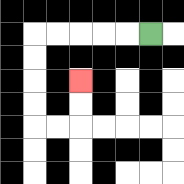{'start': '[6, 1]', 'end': '[3, 3]', 'path_directions': 'L,L,L,L,L,D,D,D,D,R,R,U,U', 'path_coordinates': '[[6, 1], [5, 1], [4, 1], [3, 1], [2, 1], [1, 1], [1, 2], [1, 3], [1, 4], [1, 5], [2, 5], [3, 5], [3, 4], [3, 3]]'}